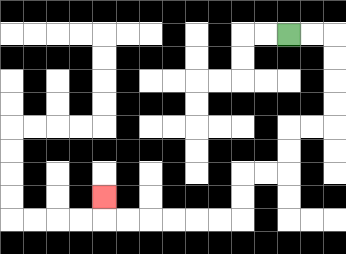{'start': '[12, 1]', 'end': '[4, 8]', 'path_directions': 'R,R,D,D,D,D,L,L,D,D,L,L,D,D,L,L,L,L,L,L,U', 'path_coordinates': '[[12, 1], [13, 1], [14, 1], [14, 2], [14, 3], [14, 4], [14, 5], [13, 5], [12, 5], [12, 6], [12, 7], [11, 7], [10, 7], [10, 8], [10, 9], [9, 9], [8, 9], [7, 9], [6, 9], [5, 9], [4, 9], [4, 8]]'}